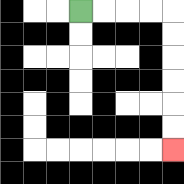{'start': '[3, 0]', 'end': '[7, 6]', 'path_directions': 'R,R,R,R,D,D,D,D,D,D', 'path_coordinates': '[[3, 0], [4, 0], [5, 0], [6, 0], [7, 0], [7, 1], [7, 2], [7, 3], [7, 4], [7, 5], [7, 6]]'}